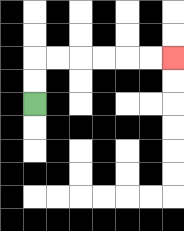{'start': '[1, 4]', 'end': '[7, 2]', 'path_directions': 'U,U,R,R,R,R,R,R', 'path_coordinates': '[[1, 4], [1, 3], [1, 2], [2, 2], [3, 2], [4, 2], [5, 2], [6, 2], [7, 2]]'}